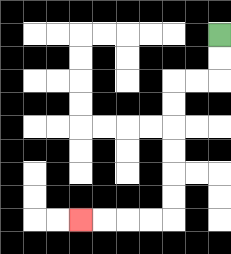{'start': '[9, 1]', 'end': '[3, 9]', 'path_directions': 'D,D,L,L,D,D,D,D,D,D,L,L,L,L', 'path_coordinates': '[[9, 1], [9, 2], [9, 3], [8, 3], [7, 3], [7, 4], [7, 5], [7, 6], [7, 7], [7, 8], [7, 9], [6, 9], [5, 9], [4, 9], [3, 9]]'}